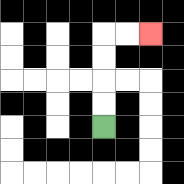{'start': '[4, 5]', 'end': '[6, 1]', 'path_directions': 'U,U,U,U,R,R', 'path_coordinates': '[[4, 5], [4, 4], [4, 3], [4, 2], [4, 1], [5, 1], [6, 1]]'}